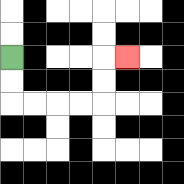{'start': '[0, 2]', 'end': '[5, 2]', 'path_directions': 'D,D,R,R,R,R,U,U,R', 'path_coordinates': '[[0, 2], [0, 3], [0, 4], [1, 4], [2, 4], [3, 4], [4, 4], [4, 3], [4, 2], [5, 2]]'}